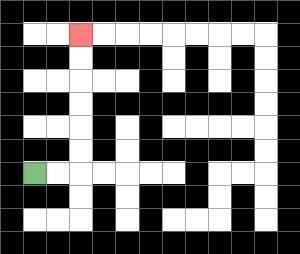{'start': '[1, 7]', 'end': '[3, 1]', 'path_directions': 'R,R,U,U,U,U,U,U', 'path_coordinates': '[[1, 7], [2, 7], [3, 7], [3, 6], [3, 5], [3, 4], [3, 3], [3, 2], [3, 1]]'}